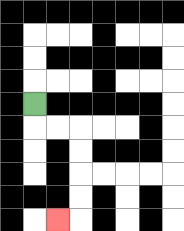{'start': '[1, 4]', 'end': '[2, 9]', 'path_directions': 'D,R,R,D,D,D,D,L', 'path_coordinates': '[[1, 4], [1, 5], [2, 5], [3, 5], [3, 6], [3, 7], [3, 8], [3, 9], [2, 9]]'}